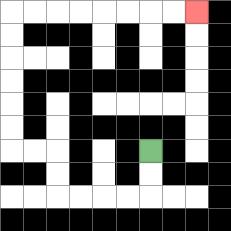{'start': '[6, 6]', 'end': '[8, 0]', 'path_directions': 'D,D,L,L,L,L,U,U,L,L,U,U,U,U,U,U,R,R,R,R,R,R,R,R', 'path_coordinates': '[[6, 6], [6, 7], [6, 8], [5, 8], [4, 8], [3, 8], [2, 8], [2, 7], [2, 6], [1, 6], [0, 6], [0, 5], [0, 4], [0, 3], [0, 2], [0, 1], [0, 0], [1, 0], [2, 0], [3, 0], [4, 0], [5, 0], [6, 0], [7, 0], [8, 0]]'}